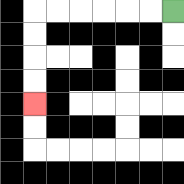{'start': '[7, 0]', 'end': '[1, 4]', 'path_directions': 'L,L,L,L,L,L,D,D,D,D', 'path_coordinates': '[[7, 0], [6, 0], [5, 0], [4, 0], [3, 0], [2, 0], [1, 0], [1, 1], [1, 2], [1, 3], [1, 4]]'}